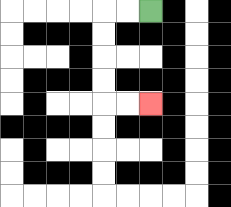{'start': '[6, 0]', 'end': '[6, 4]', 'path_directions': 'L,L,D,D,D,D,R,R', 'path_coordinates': '[[6, 0], [5, 0], [4, 0], [4, 1], [4, 2], [4, 3], [4, 4], [5, 4], [6, 4]]'}